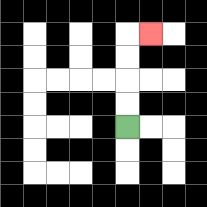{'start': '[5, 5]', 'end': '[6, 1]', 'path_directions': 'U,U,U,U,R', 'path_coordinates': '[[5, 5], [5, 4], [5, 3], [5, 2], [5, 1], [6, 1]]'}